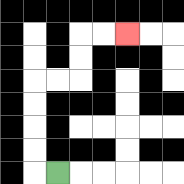{'start': '[2, 7]', 'end': '[5, 1]', 'path_directions': 'L,U,U,U,U,R,R,U,U,R,R', 'path_coordinates': '[[2, 7], [1, 7], [1, 6], [1, 5], [1, 4], [1, 3], [2, 3], [3, 3], [3, 2], [3, 1], [4, 1], [5, 1]]'}